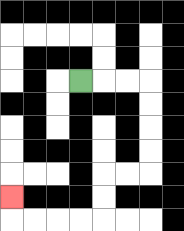{'start': '[3, 3]', 'end': '[0, 8]', 'path_directions': 'R,R,R,D,D,D,D,L,L,D,D,L,L,L,L,U', 'path_coordinates': '[[3, 3], [4, 3], [5, 3], [6, 3], [6, 4], [6, 5], [6, 6], [6, 7], [5, 7], [4, 7], [4, 8], [4, 9], [3, 9], [2, 9], [1, 9], [0, 9], [0, 8]]'}